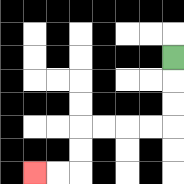{'start': '[7, 2]', 'end': '[1, 7]', 'path_directions': 'D,D,D,L,L,L,L,D,D,L,L', 'path_coordinates': '[[7, 2], [7, 3], [7, 4], [7, 5], [6, 5], [5, 5], [4, 5], [3, 5], [3, 6], [3, 7], [2, 7], [1, 7]]'}